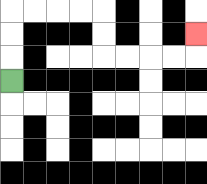{'start': '[0, 3]', 'end': '[8, 1]', 'path_directions': 'U,U,U,R,R,R,R,D,D,R,R,R,R,U', 'path_coordinates': '[[0, 3], [0, 2], [0, 1], [0, 0], [1, 0], [2, 0], [3, 0], [4, 0], [4, 1], [4, 2], [5, 2], [6, 2], [7, 2], [8, 2], [8, 1]]'}